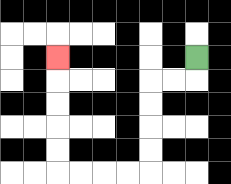{'start': '[8, 2]', 'end': '[2, 2]', 'path_directions': 'D,L,L,D,D,D,D,L,L,L,L,U,U,U,U,U', 'path_coordinates': '[[8, 2], [8, 3], [7, 3], [6, 3], [6, 4], [6, 5], [6, 6], [6, 7], [5, 7], [4, 7], [3, 7], [2, 7], [2, 6], [2, 5], [2, 4], [2, 3], [2, 2]]'}